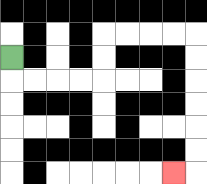{'start': '[0, 2]', 'end': '[7, 7]', 'path_directions': 'D,R,R,R,R,U,U,R,R,R,R,D,D,D,D,D,D,L', 'path_coordinates': '[[0, 2], [0, 3], [1, 3], [2, 3], [3, 3], [4, 3], [4, 2], [4, 1], [5, 1], [6, 1], [7, 1], [8, 1], [8, 2], [8, 3], [8, 4], [8, 5], [8, 6], [8, 7], [7, 7]]'}